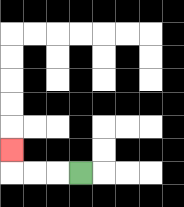{'start': '[3, 7]', 'end': '[0, 6]', 'path_directions': 'L,L,L,U', 'path_coordinates': '[[3, 7], [2, 7], [1, 7], [0, 7], [0, 6]]'}